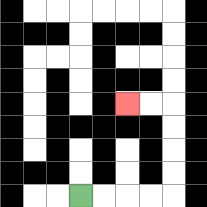{'start': '[3, 8]', 'end': '[5, 4]', 'path_directions': 'R,R,R,R,U,U,U,U,L,L', 'path_coordinates': '[[3, 8], [4, 8], [5, 8], [6, 8], [7, 8], [7, 7], [7, 6], [7, 5], [7, 4], [6, 4], [5, 4]]'}